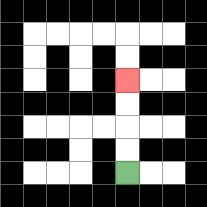{'start': '[5, 7]', 'end': '[5, 3]', 'path_directions': 'U,U,U,U', 'path_coordinates': '[[5, 7], [5, 6], [5, 5], [5, 4], [5, 3]]'}